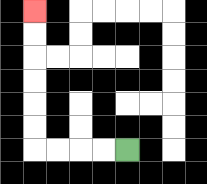{'start': '[5, 6]', 'end': '[1, 0]', 'path_directions': 'L,L,L,L,U,U,U,U,U,U', 'path_coordinates': '[[5, 6], [4, 6], [3, 6], [2, 6], [1, 6], [1, 5], [1, 4], [1, 3], [1, 2], [1, 1], [1, 0]]'}